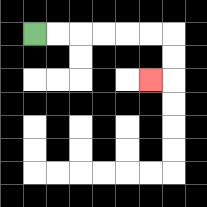{'start': '[1, 1]', 'end': '[6, 3]', 'path_directions': 'R,R,R,R,R,R,D,D,L', 'path_coordinates': '[[1, 1], [2, 1], [3, 1], [4, 1], [5, 1], [6, 1], [7, 1], [7, 2], [7, 3], [6, 3]]'}